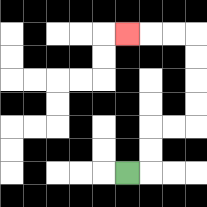{'start': '[5, 7]', 'end': '[5, 1]', 'path_directions': 'R,U,U,R,R,U,U,U,U,L,L,L', 'path_coordinates': '[[5, 7], [6, 7], [6, 6], [6, 5], [7, 5], [8, 5], [8, 4], [8, 3], [8, 2], [8, 1], [7, 1], [6, 1], [5, 1]]'}